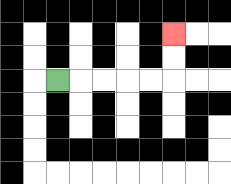{'start': '[2, 3]', 'end': '[7, 1]', 'path_directions': 'R,R,R,R,R,U,U', 'path_coordinates': '[[2, 3], [3, 3], [4, 3], [5, 3], [6, 3], [7, 3], [7, 2], [7, 1]]'}